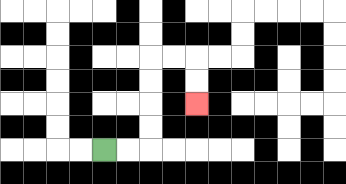{'start': '[4, 6]', 'end': '[8, 4]', 'path_directions': 'R,R,U,U,U,U,R,R,D,D', 'path_coordinates': '[[4, 6], [5, 6], [6, 6], [6, 5], [6, 4], [6, 3], [6, 2], [7, 2], [8, 2], [8, 3], [8, 4]]'}